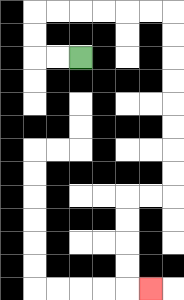{'start': '[3, 2]', 'end': '[6, 12]', 'path_directions': 'L,L,U,U,R,R,R,R,R,R,D,D,D,D,D,D,D,D,L,L,D,D,D,D,R', 'path_coordinates': '[[3, 2], [2, 2], [1, 2], [1, 1], [1, 0], [2, 0], [3, 0], [4, 0], [5, 0], [6, 0], [7, 0], [7, 1], [7, 2], [7, 3], [7, 4], [7, 5], [7, 6], [7, 7], [7, 8], [6, 8], [5, 8], [5, 9], [5, 10], [5, 11], [5, 12], [6, 12]]'}